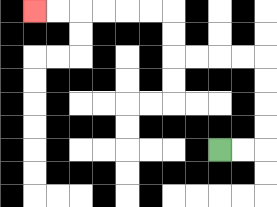{'start': '[9, 6]', 'end': '[1, 0]', 'path_directions': 'R,R,U,U,U,U,L,L,L,L,U,U,L,L,L,L,L,L', 'path_coordinates': '[[9, 6], [10, 6], [11, 6], [11, 5], [11, 4], [11, 3], [11, 2], [10, 2], [9, 2], [8, 2], [7, 2], [7, 1], [7, 0], [6, 0], [5, 0], [4, 0], [3, 0], [2, 0], [1, 0]]'}